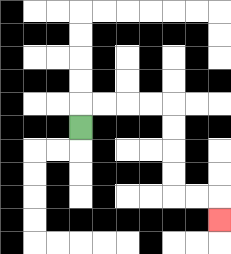{'start': '[3, 5]', 'end': '[9, 9]', 'path_directions': 'U,R,R,R,R,D,D,D,D,R,R,D', 'path_coordinates': '[[3, 5], [3, 4], [4, 4], [5, 4], [6, 4], [7, 4], [7, 5], [7, 6], [7, 7], [7, 8], [8, 8], [9, 8], [9, 9]]'}